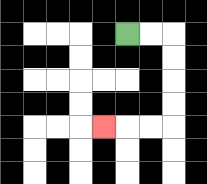{'start': '[5, 1]', 'end': '[4, 5]', 'path_directions': 'R,R,D,D,D,D,L,L,L', 'path_coordinates': '[[5, 1], [6, 1], [7, 1], [7, 2], [7, 3], [7, 4], [7, 5], [6, 5], [5, 5], [4, 5]]'}